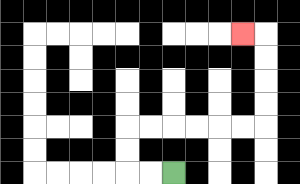{'start': '[7, 7]', 'end': '[10, 1]', 'path_directions': 'L,L,U,U,R,R,R,R,R,R,U,U,U,U,L', 'path_coordinates': '[[7, 7], [6, 7], [5, 7], [5, 6], [5, 5], [6, 5], [7, 5], [8, 5], [9, 5], [10, 5], [11, 5], [11, 4], [11, 3], [11, 2], [11, 1], [10, 1]]'}